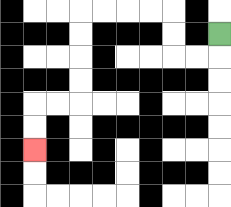{'start': '[9, 1]', 'end': '[1, 6]', 'path_directions': 'D,L,L,U,U,L,L,L,L,D,D,D,D,L,L,D,D', 'path_coordinates': '[[9, 1], [9, 2], [8, 2], [7, 2], [7, 1], [7, 0], [6, 0], [5, 0], [4, 0], [3, 0], [3, 1], [3, 2], [3, 3], [3, 4], [2, 4], [1, 4], [1, 5], [1, 6]]'}